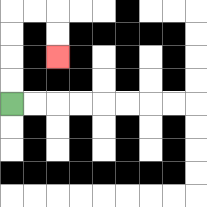{'start': '[0, 4]', 'end': '[2, 2]', 'path_directions': 'U,U,U,U,R,R,D,D', 'path_coordinates': '[[0, 4], [0, 3], [0, 2], [0, 1], [0, 0], [1, 0], [2, 0], [2, 1], [2, 2]]'}